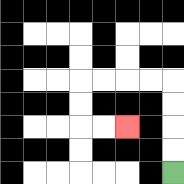{'start': '[7, 7]', 'end': '[5, 5]', 'path_directions': 'U,U,U,U,L,L,L,L,D,D,R,R', 'path_coordinates': '[[7, 7], [7, 6], [7, 5], [7, 4], [7, 3], [6, 3], [5, 3], [4, 3], [3, 3], [3, 4], [3, 5], [4, 5], [5, 5]]'}